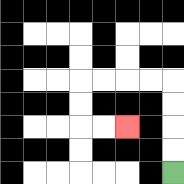{'start': '[7, 7]', 'end': '[5, 5]', 'path_directions': 'U,U,U,U,L,L,L,L,D,D,R,R', 'path_coordinates': '[[7, 7], [7, 6], [7, 5], [7, 4], [7, 3], [6, 3], [5, 3], [4, 3], [3, 3], [3, 4], [3, 5], [4, 5], [5, 5]]'}